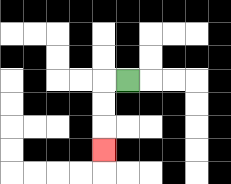{'start': '[5, 3]', 'end': '[4, 6]', 'path_directions': 'L,D,D,D', 'path_coordinates': '[[5, 3], [4, 3], [4, 4], [4, 5], [4, 6]]'}